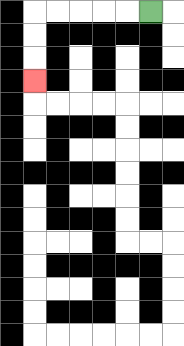{'start': '[6, 0]', 'end': '[1, 3]', 'path_directions': 'L,L,L,L,L,D,D,D', 'path_coordinates': '[[6, 0], [5, 0], [4, 0], [3, 0], [2, 0], [1, 0], [1, 1], [1, 2], [1, 3]]'}